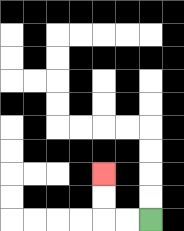{'start': '[6, 9]', 'end': '[4, 7]', 'path_directions': 'L,L,U,U', 'path_coordinates': '[[6, 9], [5, 9], [4, 9], [4, 8], [4, 7]]'}